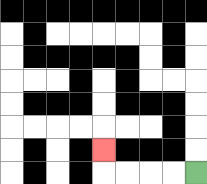{'start': '[8, 7]', 'end': '[4, 6]', 'path_directions': 'L,L,L,L,U', 'path_coordinates': '[[8, 7], [7, 7], [6, 7], [5, 7], [4, 7], [4, 6]]'}